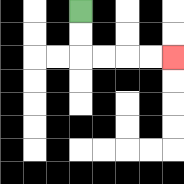{'start': '[3, 0]', 'end': '[7, 2]', 'path_directions': 'D,D,R,R,R,R', 'path_coordinates': '[[3, 0], [3, 1], [3, 2], [4, 2], [5, 2], [6, 2], [7, 2]]'}